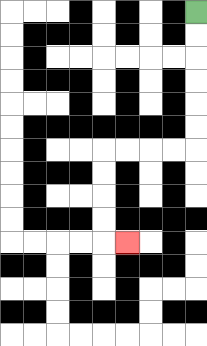{'start': '[8, 0]', 'end': '[5, 10]', 'path_directions': 'D,D,D,D,D,D,L,L,L,L,D,D,D,D,R', 'path_coordinates': '[[8, 0], [8, 1], [8, 2], [8, 3], [8, 4], [8, 5], [8, 6], [7, 6], [6, 6], [5, 6], [4, 6], [4, 7], [4, 8], [4, 9], [4, 10], [5, 10]]'}